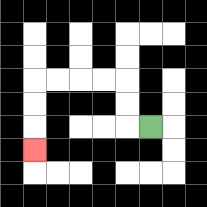{'start': '[6, 5]', 'end': '[1, 6]', 'path_directions': 'L,U,U,L,L,L,L,D,D,D', 'path_coordinates': '[[6, 5], [5, 5], [5, 4], [5, 3], [4, 3], [3, 3], [2, 3], [1, 3], [1, 4], [1, 5], [1, 6]]'}